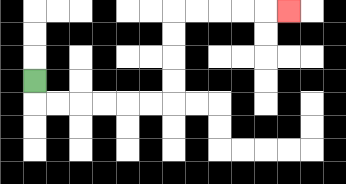{'start': '[1, 3]', 'end': '[12, 0]', 'path_directions': 'D,R,R,R,R,R,R,U,U,U,U,R,R,R,R,R', 'path_coordinates': '[[1, 3], [1, 4], [2, 4], [3, 4], [4, 4], [5, 4], [6, 4], [7, 4], [7, 3], [7, 2], [7, 1], [7, 0], [8, 0], [9, 0], [10, 0], [11, 0], [12, 0]]'}